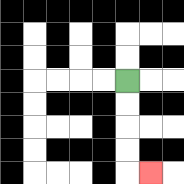{'start': '[5, 3]', 'end': '[6, 7]', 'path_directions': 'D,D,D,D,R', 'path_coordinates': '[[5, 3], [5, 4], [5, 5], [5, 6], [5, 7], [6, 7]]'}